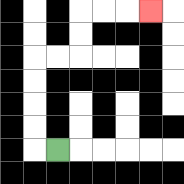{'start': '[2, 6]', 'end': '[6, 0]', 'path_directions': 'L,U,U,U,U,R,R,U,U,R,R,R', 'path_coordinates': '[[2, 6], [1, 6], [1, 5], [1, 4], [1, 3], [1, 2], [2, 2], [3, 2], [3, 1], [3, 0], [4, 0], [5, 0], [6, 0]]'}